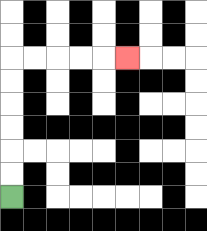{'start': '[0, 8]', 'end': '[5, 2]', 'path_directions': 'U,U,U,U,U,U,R,R,R,R,R', 'path_coordinates': '[[0, 8], [0, 7], [0, 6], [0, 5], [0, 4], [0, 3], [0, 2], [1, 2], [2, 2], [3, 2], [4, 2], [5, 2]]'}